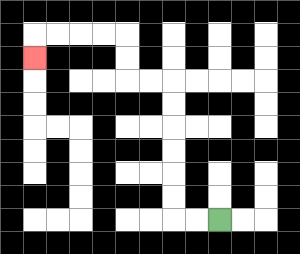{'start': '[9, 9]', 'end': '[1, 2]', 'path_directions': 'L,L,U,U,U,U,U,U,L,L,U,U,L,L,L,L,D', 'path_coordinates': '[[9, 9], [8, 9], [7, 9], [7, 8], [7, 7], [7, 6], [7, 5], [7, 4], [7, 3], [6, 3], [5, 3], [5, 2], [5, 1], [4, 1], [3, 1], [2, 1], [1, 1], [1, 2]]'}